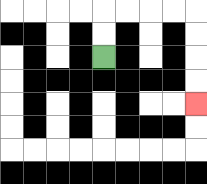{'start': '[4, 2]', 'end': '[8, 4]', 'path_directions': 'U,U,R,R,R,R,D,D,D,D', 'path_coordinates': '[[4, 2], [4, 1], [4, 0], [5, 0], [6, 0], [7, 0], [8, 0], [8, 1], [8, 2], [8, 3], [8, 4]]'}